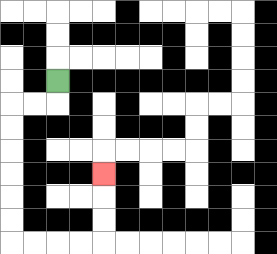{'start': '[2, 3]', 'end': '[4, 7]', 'path_directions': 'D,L,L,D,D,D,D,D,D,R,R,R,R,U,U,U', 'path_coordinates': '[[2, 3], [2, 4], [1, 4], [0, 4], [0, 5], [0, 6], [0, 7], [0, 8], [0, 9], [0, 10], [1, 10], [2, 10], [3, 10], [4, 10], [4, 9], [4, 8], [4, 7]]'}